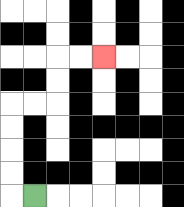{'start': '[1, 8]', 'end': '[4, 2]', 'path_directions': 'L,U,U,U,U,R,R,U,U,R,R', 'path_coordinates': '[[1, 8], [0, 8], [0, 7], [0, 6], [0, 5], [0, 4], [1, 4], [2, 4], [2, 3], [2, 2], [3, 2], [4, 2]]'}